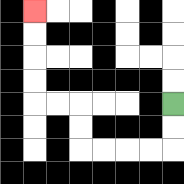{'start': '[7, 4]', 'end': '[1, 0]', 'path_directions': 'D,D,L,L,L,L,U,U,L,L,U,U,U,U', 'path_coordinates': '[[7, 4], [7, 5], [7, 6], [6, 6], [5, 6], [4, 6], [3, 6], [3, 5], [3, 4], [2, 4], [1, 4], [1, 3], [1, 2], [1, 1], [1, 0]]'}